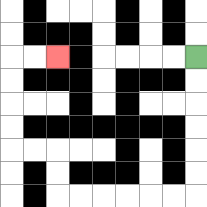{'start': '[8, 2]', 'end': '[2, 2]', 'path_directions': 'D,D,D,D,D,D,L,L,L,L,L,L,U,U,L,L,U,U,U,U,R,R', 'path_coordinates': '[[8, 2], [8, 3], [8, 4], [8, 5], [8, 6], [8, 7], [8, 8], [7, 8], [6, 8], [5, 8], [4, 8], [3, 8], [2, 8], [2, 7], [2, 6], [1, 6], [0, 6], [0, 5], [0, 4], [0, 3], [0, 2], [1, 2], [2, 2]]'}